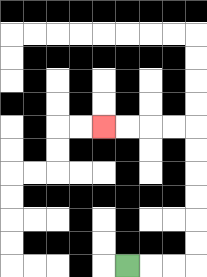{'start': '[5, 11]', 'end': '[4, 5]', 'path_directions': 'R,R,R,U,U,U,U,U,U,L,L,L,L', 'path_coordinates': '[[5, 11], [6, 11], [7, 11], [8, 11], [8, 10], [8, 9], [8, 8], [8, 7], [8, 6], [8, 5], [7, 5], [6, 5], [5, 5], [4, 5]]'}